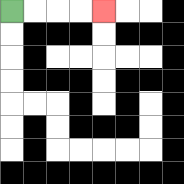{'start': '[0, 0]', 'end': '[4, 0]', 'path_directions': 'R,R,R,R', 'path_coordinates': '[[0, 0], [1, 0], [2, 0], [3, 0], [4, 0]]'}